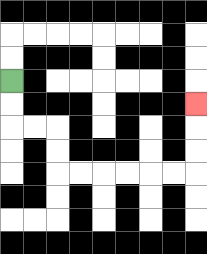{'start': '[0, 3]', 'end': '[8, 4]', 'path_directions': 'D,D,R,R,D,D,R,R,R,R,R,R,U,U,U', 'path_coordinates': '[[0, 3], [0, 4], [0, 5], [1, 5], [2, 5], [2, 6], [2, 7], [3, 7], [4, 7], [5, 7], [6, 7], [7, 7], [8, 7], [8, 6], [8, 5], [8, 4]]'}